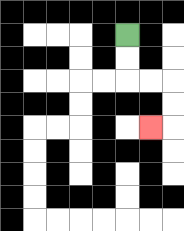{'start': '[5, 1]', 'end': '[6, 5]', 'path_directions': 'D,D,R,R,D,D,L', 'path_coordinates': '[[5, 1], [5, 2], [5, 3], [6, 3], [7, 3], [7, 4], [7, 5], [6, 5]]'}